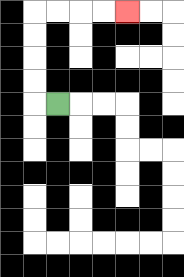{'start': '[2, 4]', 'end': '[5, 0]', 'path_directions': 'L,U,U,U,U,R,R,R,R', 'path_coordinates': '[[2, 4], [1, 4], [1, 3], [1, 2], [1, 1], [1, 0], [2, 0], [3, 0], [4, 0], [5, 0]]'}